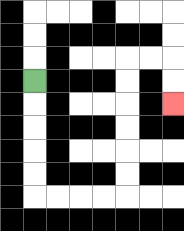{'start': '[1, 3]', 'end': '[7, 4]', 'path_directions': 'D,D,D,D,D,R,R,R,R,U,U,U,U,U,U,R,R,D,D', 'path_coordinates': '[[1, 3], [1, 4], [1, 5], [1, 6], [1, 7], [1, 8], [2, 8], [3, 8], [4, 8], [5, 8], [5, 7], [5, 6], [5, 5], [5, 4], [5, 3], [5, 2], [6, 2], [7, 2], [7, 3], [7, 4]]'}